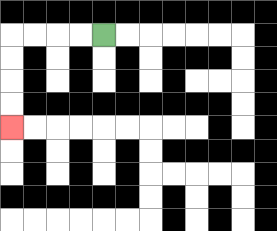{'start': '[4, 1]', 'end': '[0, 5]', 'path_directions': 'L,L,L,L,D,D,D,D', 'path_coordinates': '[[4, 1], [3, 1], [2, 1], [1, 1], [0, 1], [0, 2], [0, 3], [0, 4], [0, 5]]'}